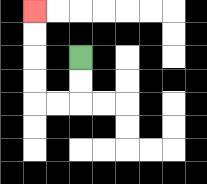{'start': '[3, 2]', 'end': '[1, 0]', 'path_directions': 'D,D,L,L,U,U,U,U', 'path_coordinates': '[[3, 2], [3, 3], [3, 4], [2, 4], [1, 4], [1, 3], [1, 2], [1, 1], [1, 0]]'}